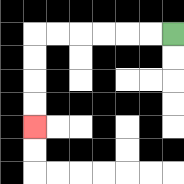{'start': '[7, 1]', 'end': '[1, 5]', 'path_directions': 'L,L,L,L,L,L,D,D,D,D', 'path_coordinates': '[[7, 1], [6, 1], [5, 1], [4, 1], [3, 1], [2, 1], [1, 1], [1, 2], [1, 3], [1, 4], [1, 5]]'}